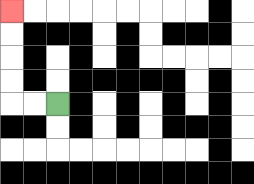{'start': '[2, 4]', 'end': '[0, 0]', 'path_directions': 'L,L,U,U,U,U', 'path_coordinates': '[[2, 4], [1, 4], [0, 4], [0, 3], [0, 2], [0, 1], [0, 0]]'}